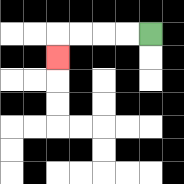{'start': '[6, 1]', 'end': '[2, 2]', 'path_directions': 'L,L,L,L,D', 'path_coordinates': '[[6, 1], [5, 1], [4, 1], [3, 1], [2, 1], [2, 2]]'}